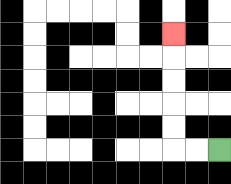{'start': '[9, 6]', 'end': '[7, 1]', 'path_directions': 'L,L,U,U,U,U,U', 'path_coordinates': '[[9, 6], [8, 6], [7, 6], [7, 5], [7, 4], [7, 3], [7, 2], [7, 1]]'}